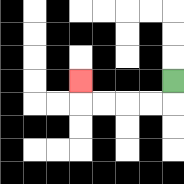{'start': '[7, 3]', 'end': '[3, 3]', 'path_directions': 'D,L,L,L,L,U', 'path_coordinates': '[[7, 3], [7, 4], [6, 4], [5, 4], [4, 4], [3, 4], [3, 3]]'}